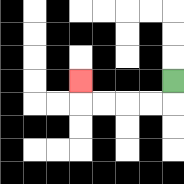{'start': '[7, 3]', 'end': '[3, 3]', 'path_directions': 'D,L,L,L,L,U', 'path_coordinates': '[[7, 3], [7, 4], [6, 4], [5, 4], [4, 4], [3, 4], [3, 3]]'}